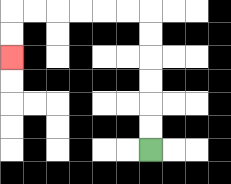{'start': '[6, 6]', 'end': '[0, 2]', 'path_directions': 'U,U,U,U,U,U,L,L,L,L,L,L,D,D', 'path_coordinates': '[[6, 6], [6, 5], [6, 4], [6, 3], [6, 2], [6, 1], [6, 0], [5, 0], [4, 0], [3, 0], [2, 0], [1, 0], [0, 0], [0, 1], [0, 2]]'}